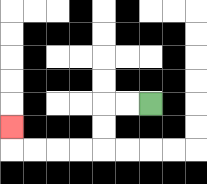{'start': '[6, 4]', 'end': '[0, 5]', 'path_directions': 'L,L,D,D,L,L,L,L,U', 'path_coordinates': '[[6, 4], [5, 4], [4, 4], [4, 5], [4, 6], [3, 6], [2, 6], [1, 6], [0, 6], [0, 5]]'}